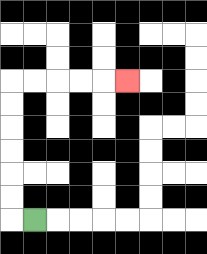{'start': '[1, 9]', 'end': '[5, 3]', 'path_directions': 'L,U,U,U,U,U,U,R,R,R,R,R', 'path_coordinates': '[[1, 9], [0, 9], [0, 8], [0, 7], [0, 6], [0, 5], [0, 4], [0, 3], [1, 3], [2, 3], [3, 3], [4, 3], [5, 3]]'}